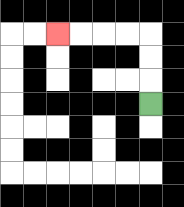{'start': '[6, 4]', 'end': '[2, 1]', 'path_directions': 'U,U,U,L,L,L,L', 'path_coordinates': '[[6, 4], [6, 3], [6, 2], [6, 1], [5, 1], [4, 1], [3, 1], [2, 1]]'}